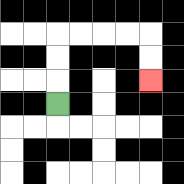{'start': '[2, 4]', 'end': '[6, 3]', 'path_directions': 'U,U,U,R,R,R,R,D,D', 'path_coordinates': '[[2, 4], [2, 3], [2, 2], [2, 1], [3, 1], [4, 1], [5, 1], [6, 1], [6, 2], [6, 3]]'}